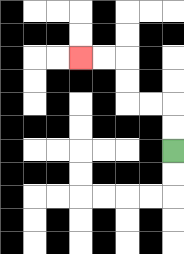{'start': '[7, 6]', 'end': '[3, 2]', 'path_directions': 'U,U,L,L,U,U,L,L', 'path_coordinates': '[[7, 6], [7, 5], [7, 4], [6, 4], [5, 4], [5, 3], [5, 2], [4, 2], [3, 2]]'}